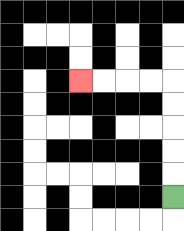{'start': '[7, 8]', 'end': '[3, 3]', 'path_directions': 'U,U,U,U,U,L,L,L,L', 'path_coordinates': '[[7, 8], [7, 7], [7, 6], [7, 5], [7, 4], [7, 3], [6, 3], [5, 3], [4, 3], [3, 3]]'}